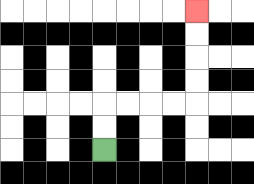{'start': '[4, 6]', 'end': '[8, 0]', 'path_directions': 'U,U,R,R,R,R,U,U,U,U', 'path_coordinates': '[[4, 6], [4, 5], [4, 4], [5, 4], [6, 4], [7, 4], [8, 4], [8, 3], [8, 2], [8, 1], [8, 0]]'}